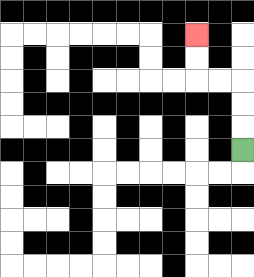{'start': '[10, 6]', 'end': '[8, 1]', 'path_directions': 'U,U,U,L,L,U,U', 'path_coordinates': '[[10, 6], [10, 5], [10, 4], [10, 3], [9, 3], [8, 3], [8, 2], [8, 1]]'}